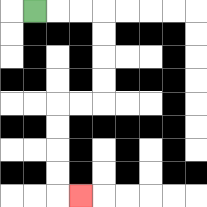{'start': '[1, 0]', 'end': '[3, 8]', 'path_directions': 'R,R,R,D,D,D,D,L,L,D,D,D,D,R', 'path_coordinates': '[[1, 0], [2, 0], [3, 0], [4, 0], [4, 1], [4, 2], [4, 3], [4, 4], [3, 4], [2, 4], [2, 5], [2, 6], [2, 7], [2, 8], [3, 8]]'}